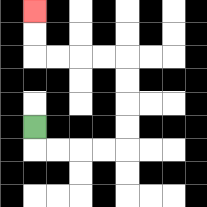{'start': '[1, 5]', 'end': '[1, 0]', 'path_directions': 'D,R,R,R,R,U,U,U,U,L,L,L,L,U,U', 'path_coordinates': '[[1, 5], [1, 6], [2, 6], [3, 6], [4, 6], [5, 6], [5, 5], [5, 4], [5, 3], [5, 2], [4, 2], [3, 2], [2, 2], [1, 2], [1, 1], [1, 0]]'}